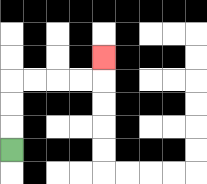{'start': '[0, 6]', 'end': '[4, 2]', 'path_directions': 'U,U,U,R,R,R,R,U', 'path_coordinates': '[[0, 6], [0, 5], [0, 4], [0, 3], [1, 3], [2, 3], [3, 3], [4, 3], [4, 2]]'}